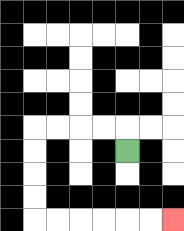{'start': '[5, 6]', 'end': '[7, 9]', 'path_directions': 'U,L,L,L,L,D,D,D,D,R,R,R,R,R,R', 'path_coordinates': '[[5, 6], [5, 5], [4, 5], [3, 5], [2, 5], [1, 5], [1, 6], [1, 7], [1, 8], [1, 9], [2, 9], [3, 9], [4, 9], [5, 9], [6, 9], [7, 9]]'}